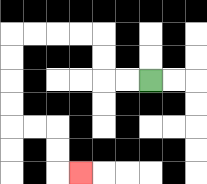{'start': '[6, 3]', 'end': '[3, 7]', 'path_directions': 'L,L,U,U,L,L,L,L,D,D,D,D,R,R,D,D,R', 'path_coordinates': '[[6, 3], [5, 3], [4, 3], [4, 2], [4, 1], [3, 1], [2, 1], [1, 1], [0, 1], [0, 2], [0, 3], [0, 4], [0, 5], [1, 5], [2, 5], [2, 6], [2, 7], [3, 7]]'}